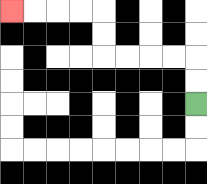{'start': '[8, 4]', 'end': '[0, 0]', 'path_directions': 'U,U,L,L,L,L,U,U,L,L,L,L', 'path_coordinates': '[[8, 4], [8, 3], [8, 2], [7, 2], [6, 2], [5, 2], [4, 2], [4, 1], [4, 0], [3, 0], [2, 0], [1, 0], [0, 0]]'}